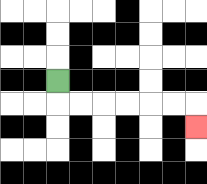{'start': '[2, 3]', 'end': '[8, 5]', 'path_directions': 'D,R,R,R,R,R,R,D', 'path_coordinates': '[[2, 3], [2, 4], [3, 4], [4, 4], [5, 4], [6, 4], [7, 4], [8, 4], [8, 5]]'}